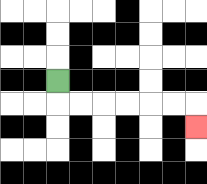{'start': '[2, 3]', 'end': '[8, 5]', 'path_directions': 'D,R,R,R,R,R,R,D', 'path_coordinates': '[[2, 3], [2, 4], [3, 4], [4, 4], [5, 4], [6, 4], [7, 4], [8, 4], [8, 5]]'}